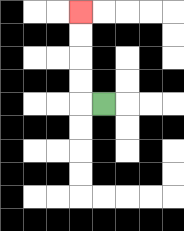{'start': '[4, 4]', 'end': '[3, 0]', 'path_directions': 'L,U,U,U,U', 'path_coordinates': '[[4, 4], [3, 4], [3, 3], [3, 2], [3, 1], [3, 0]]'}